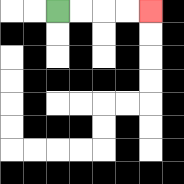{'start': '[2, 0]', 'end': '[6, 0]', 'path_directions': 'R,R,R,R', 'path_coordinates': '[[2, 0], [3, 0], [4, 0], [5, 0], [6, 0]]'}